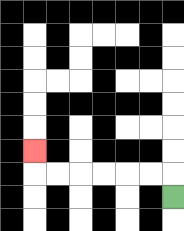{'start': '[7, 8]', 'end': '[1, 6]', 'path_directions': 'U,L,L,L,L,L,L,U', 'path_coordinates': '[[7, 8], [7, 7], [6, 7], [5, 7], [4, 7], [3, 7], [2, 7], [1, 7], [1, 6]]'}